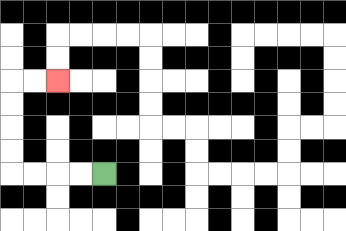{'start': '[4, 7]', 'end': '[2, 3]', 'path_directions': 'L,L,L,L,U,U,U,U,R,R', 'path_coordinates': '[[4, 7], [3, 7], [2, 7], [1, 7], [0, 7], [0, 6], [0, 5], [0, 4], [0, 3], [1, 3], [2, 3]]'}